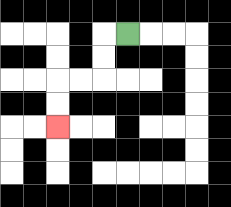{'start': '[5, 1]', 'end': '[2, 5]', 'path_directions': 'L,D,D,L,L,D,D', 'path_coordinates': '[[5, 1], [4, 1], [4, 2], [4, 3], [3, 3], [2, 3], [2, 4], [2, 5]]'}